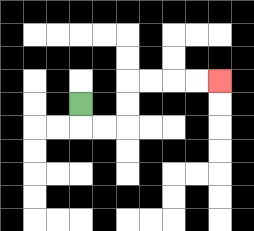{'start': '[3, 4]', 'end': '[9, 3]', 'path_directions': 'D,R,R,U,U,R,R,R,R', 'path_coordinates': '[[3, 4], [3, 5], [4, 5], [5, 5], [5, 4], [5, 3], [6, 3], [7, 3], [8, 3], [9, 3]]'}